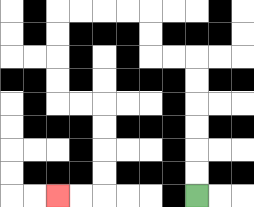{'start': '[8, 8]', 'end': '[2, 8]', 'path_directions': 'U,U,U,U,U,U,L,L,U,U,L,L,L,L,D,D,D,D,R,R,D,D,D,D,L,L', 'path_coordinates': '[[8, 8], [8, 7], [8, 6], [8, 5], [8, 4], [8, 3], [8, 2], [7, 2], [6, 2], [6, 1], [6, 0], [5, 0], [4, 0], [3, 0], [2, 0], [2, 1], [2, 2], [2, 3], [2, 4], [3, 4], [4, 4], [4, 5], [4, 6], [4, 7], [4, 8], [3, 8], [2, 8]]'}